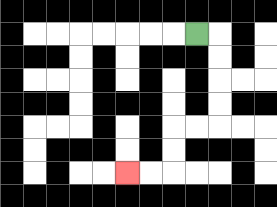{'start': '[8, 1]', 'end': '[5, 7]', 'path_directions': 'R,D,D,D,D,L,L,D,D,L,L', 'path_coordinates': '[[8, 1], [9, 1], [9, 2], [9, 3], [9, 4], [9, 5], [8, 5], [7, 5], [7, 6], [7, 7], [6, 7], [5, 7]]'}